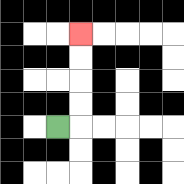{'start': '[2, 5]', 'end': '[3, 1]', 'path_directions': 'R,U,U,U,U', 'path_coordinates': '[[2, 5], [3, 5], [3, 4], [3, 3], [3, 2], [3, 1]]'}